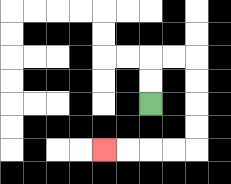{'start': '[6, 4]', 'end': '[4, 6]', 'path_directions': 'U,U,R,R,D,D,D,D,L,L,L,L', 'path_coordinates': '[[6, 4], [6, 3], [6, 2], [7, 2], [8, 2], [8, 3], [8, 4], [8, 5], [8, 6], [7, 6], [6, 6], [5, 6], [4, 6]]'}